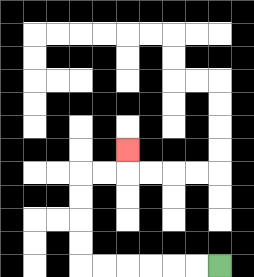{'start': '[9, 11]', 'end': '[5, 6]', 'path_directions': 'L,L,L,L,L,L,U,U,U,U,R,R,U', 'path_coordinates': '[[9, 11], [8, 11], [7, 11], [6, 11], [5, 11], [4, 11], [3, 11], [3, 10], [3, 9], [3, 8], [3, 7], [4, 7], [5, 7], [5, 6]]'}